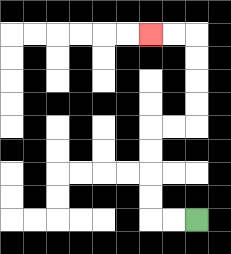{'start': '[8, 9]', 'end': '[6, 1]', 'path_directions': 'L,L,U,U,U,U,R,R,U,U,U,U,L,L', 'path_coordinates': '[[8, 9], [7, 9], [6, 9], [6, 8], [6, 7], [6, 6], [6, 5], [7, 5], [8, 5], [8, 4], [8, 3], [8, 2], [8, 1], [7, 1], [6, 1]]'}